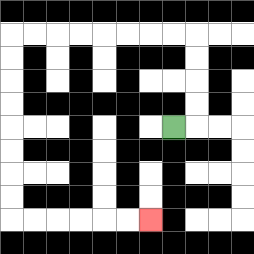{'start': '[7, 5]', 'end': '[6, 9]', 'path_directions': 'R,U,U,U,U,L,L,L,L,L,L,L,L,D,D,D,D,D,D,D,D,R,R,R,R,R,R', 'path_coordinates': '[[7, 5], [8, 5], [8, 4], [8, 3], [8, 2], [8, 1], [7, 1], [6, 1], [5, 1], [4, 1], [3, 1], [2, 1], [1, 1], [0, 1], [0, 2], [0, 3], [0, 4], [0, 5], [0, 6], [0, 7], [0, 8], [0, 9], [1, 9], [2, 9], [3, 9], [4, 9], [5, 9], [6, 9]]'}